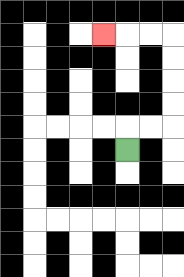{'start': '[5, 6]', 'end': '[4, 1]', 'path_directions': 'U,R,R,U,U,U,U,L,L,L', 'path_coordinates': '[[5, 6], [5, 5], [6, 5], [7, 5], [7, 4], [7, 3], [7, 2], [7, 1], [6, 1], [5, 1], [4, 1]]'}